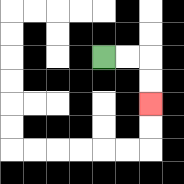{'start': '[4, 2]', 'end': '[6, 4]', 'path_directions': 'R,R,D,D', 'path_coordinates': '[[4, 2], [5, 2], [6, 2], [6, 3], [6, 4]]'}